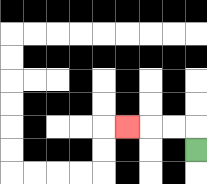{'start': '[8, 6]', 'end': '[5, 5]', 'path_directions': 'U,L,L,L', 'path_coordinates': '[[8, 6], [8, 5], [7, 5], [6, 5], [5, 5]]'}